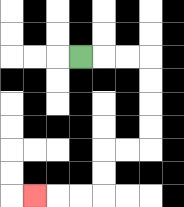{'start': '[3, 2]', 'end': '[1, 8]', 'path_directions': 'R,R,R,D,D,D,D,L,L,D,D,L,L,L', 'path_coordinates': '[[3, 2], [4, 2], [5, 2], [6, 2], [6, 3], [6, 4], [6, 5], [6, 6], [5, 6], [4, 6], [4, 7], [4, 8], [3, 8], [2, 8], [1, 8]]'}